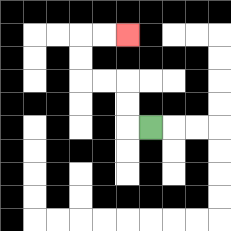{'start': '[6, 5]', 'end': '[5, 1]', 'path_directions': 'L,U,U,L,L,U,U,R,R', 'path_coordinates': '[[6, 5], [5, 5], [5, 4], [5, 3], [4, 3], [3, 3], [3, 2], [3, 1], [4, 1], [5, 1]]'}